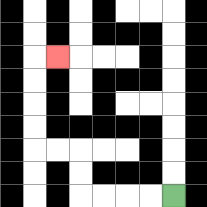{'start': '[7, 8]', 'end': '[2, 2]', 'path_directions': 'L,L,L,L,U,U,L,L,U,U,U,U,R', 'path_coordinates': '[[7, 8], [6, 8], [5, 8], [4, 8], [3, 8], [3, 7], [3, 6], [2, 6], [1, 6], [1, 5], [1, 4], [1, 3], [1, 2], [2, 2]]'}